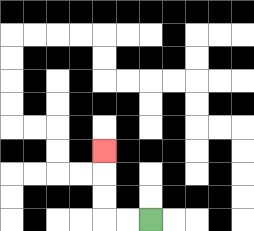{'start': '[6, 9]', 'end': '[4, 6]', 'path_directions': 'L,L,U,U,U', 'path_coordinates': '[[6, 9], [5, 9], [4, 9], [4, 8], [4, 7], [4, 6]]'}